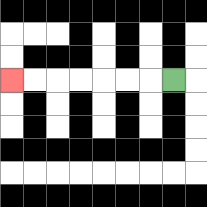{'start': '[7, 3]', 'end': '[0, 3]', 'path_directions': 'L,L,L,L,L,L,L', 'path_coordinates': '[[7, 3], [6, 3], [5, 3], [4, 3], [3, 3], [2, 3], [1, 3], [0, 3]]'}